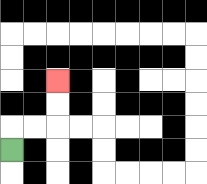{'start': '[0, 6]', 'end': '[2, 3]', 'path_directions': 'U,R,R,U,U', 'path_coordinates': '[[0, 6], [0, 5], [1, 5], [2, 5], [2, 4], [2, 3]]'}